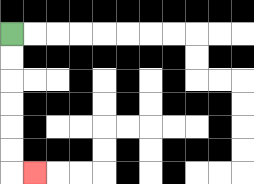{'start': '[0, 1]', 'end': '[1, 7]', 'path_directions': 'D,D,D,D,D,D,R', 'path_coordinates': '[[0, 1], [0, 2], [0, 3], [0, 4], [0, 5], [0, 6], [0, 7], [1, 7]]'}